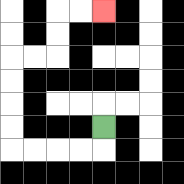{'start': '[4, 5]', 'end': '[4, 0]', 'path_directions': 'D,L,L,L,L,U,U,U,U,R,R,U,U,R,R', 'path_coordinates': '[[4, 5], [4, 6], [3, 6], [2, 6], [1, 6], [0, 6], [0, 5], [0, 4], [0, 3], [0, 2], [1, 2], [2, 2], [2, 1], [2, 0], [3, 0], [4, 0]]'}